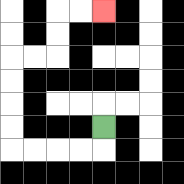{'start': '[4, 5]', 'end': '[4, 0]', 'path_directions': 'D,L,L,L,L,U,U,U,U,R,R,U,U,R,R', 'path_coordinates': '[[4, 5], [4, 6], [3, 6], [2, 6], [1, 6], [0, 6], [0, 5], [0, 4], [0, 3], [0, 2], [1, 2], [2, 2], [2, 1], [2, 0], [3, 0], [4, 0]]'}